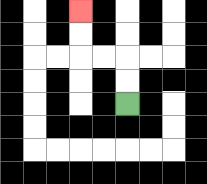{'start': '[5, 4]', 'end': '[3, 0]', 'path_directions': 'U,U,L,L,U,U', 'path_coordinates': '[[5, 4], [5, 3], [5, 2], [4, 2], [3, 2], [3, 1], [3, 0]]'}